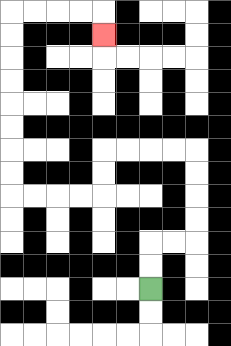{'start': '[6, 12]', 'end': '[4, 1]', 'path_directions': 'U,U,R,R,U,U,U,U,L,L,L,L,D,D,L,L,L,L,U,U,U,U,U,U,U,U,R,R,R,R,D', 'path_coordinates': '[[6, 12], [6, 11], [6, 10], [7, 10], [8, 10], [8, 9], [8, 8], [8, 7], [8, 6], [7, 6], [6, 6], [5, 6], [4, 6], [4, 7], [4, 8], [3, 8], [2, 8], [1, 8], [0, 8], [0, 7], [0, 6], [0, 5], [0, 4], [0, 3], [0, 2], [0, 1], [0, 0], [1, 0], [2, 0], [3, 0], [4, 0], [4, 1]]'}